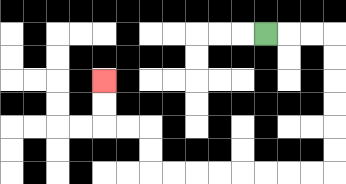{'start': '[11, 1]', 'end': '[4, 3]', 'path_directions': 'R,R,R,D,D,D,D,D,D,L,L,L,L,L,L,L,L,U,U,L,L,U,U', 'path_coordinates': '[[11, 1], [12, 1], [13, 1], [14, 1], [14, 2], [14, 3], [14, 4], [14, 5], [14, 6], [14, 7], [13, 7], [12, 7], [11, 7], [10, 7], [9, 7], [8, 7], [7, 7], [6, 7], [6, 6], [6, 5], [5, 5], [4, 5], [4, 4], [4, 3]]'}